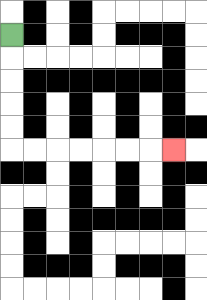{'start': '[0, 1]', 'end': '[7, 6]', 'path_directions': 'D,D,D,D,D,R,R,R,R,R,R,R', 'path_coordinates': '[[0, 1], [0, 2], [0, 3], [0, 4], [0, 5], [0, 6], [1, 6], [2, 6], [3, 6], [4, 6], [5, 6], [6, 6], [7, 6]]'}